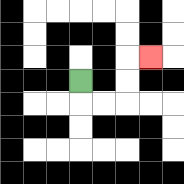{'start': '[3, 3]', 'end': '[6, 2]', 'path_directions': 'D,R,R,U,U,R', 'path_coordinates': '[[3, 3], [3, 4], [4, 4], [5, 4], [5, 3], [5, 2], [6, 2]]'}